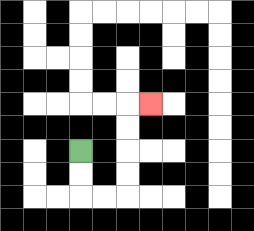{'start': '[3, 6]', 'end': '[6, 4]', 'path_directions': 'D,D,R,R,U,U,U,U,R', 'path_coordinates': '[[3, 6], [3, 7], [3, 8], [4, 8], [5, 8], [5, 7], [5, 6], [5, 5], [5, 4], [6, 4]]'}